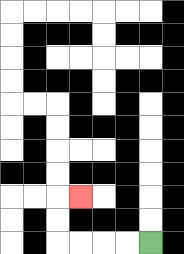{'start': '[6, 10]', 'end': '[3, 8]', 'path_directions': 'L,L,L,L,U,U,R', 'path_coordinates': '[[6, 10], [5, 10], [4, 10], [3, 10], [2, 10], [2, 9], [2, 8], [3, 8]]'}